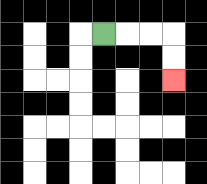{'start': '[4, 1]', 'end': '[7, 3]', 'path_directions': 'R,R,R,D,D', 'path_coordinates': '[[4, 1], [5, 1], [6, 1], [7, 1], [7, 2], [7, 3]]'}